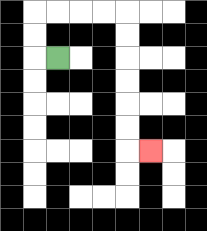{'start': '[2, 2]', 'end': '[6, 6]', 'path_directions': 'L,U,U,R,R,R,R,D,D,D,D,D,D,R', 'path_coordinates': '[[2, 2], [1, 2], [1, 1], [1, 0], [2, 0], [3, 0], [4, 0], [5, 0], [5, 1], [5, 2], [5, 3], [5, 4], [5, 5], [5, 6], [6, 6]]'}